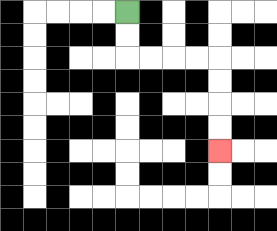{'start': '[5, 0]', 'end': '[9, 6]', 'path_directions': 'D,D,R,R,R,R,D,D,D,D', 'path_coordinates': '[[5, 0], [5, 1], [5, 2], [6, 2], [7, 2], [8, 2], [9, 2], [9, 3], [9, 4], [9, 5], [9, 6]]'}